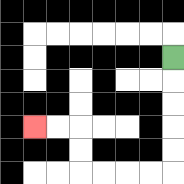{'start': '[7, 2]', 'end': '[1, 5]', 'path_directions': 'D,D,D,D,D,L,L,L,L,U,U,L,L', 'path_coordinates': '[[7, 2], [7, 3], [7, 4], [7, 5], [7, 6], [7, 7], [6, 7], [5, 7], [4, 7], [3, 7], [3, 6], [3, 5], [2, 5], [1, 5]]'}